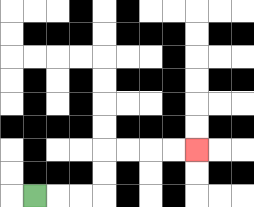{'start': '[1, 8]', 'end': '[8, 6]', 'path_directions': 'R,R,R,U,U,R,R,R,R', 'path_coordinates': '[[1, 8], [2, 8], [3, 8], [4, 8], [4, 7], [4, 6], [5, 6], [6, 6], [7, 6], [8, 6]]'}